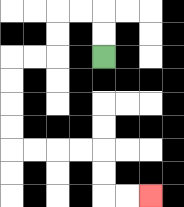{'start': '[4, 2]', 'end': '[6, 8]', 'path_directions': 'U,U,L,L,D,D,L,L,D,D,D,D,R,R,R,R,D,D,R,R', 'path_coordinates': '[[4, 2], [4, 1], [4, 0], [3, 0], [2, 0], [2, 1], [2, 2], [1, 2], [0, 2], [0, 3], [0, 4], [0, 5], [0, 6], [1, 6], [2, 6], [3, 6], [4, 6], [4, 7], [4, 8], [5, 8], [6, 8]]'}